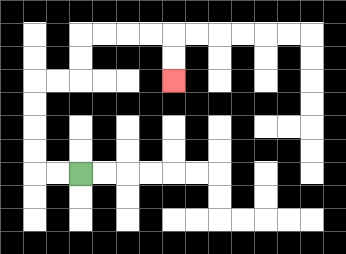{'start': '[3, 7]', 'end': '[7, 3]', 'path_directions': 'L,L,U,U,U,U,R,R,U,U,R,R,R,R,D,D', 'path_coordinates': '[[3, 7], [2, 7], [1, 7], [1, 6], [1, 5], [1, 4], [1, 3], [2, 3], [3, 3], [3, 2], [3, 1], [4, 1], [5, 1], [6, 1], [7, 1], [7, 2], [7, 3]]'}